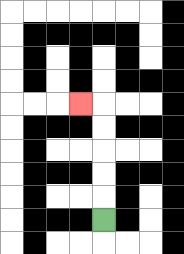{'start': '[4, 9]', 'end': '[3, 4]', 'path_directions': 'U,U,U,U,U,L', 'path_coordinates': '[[4, 9], [4, 8], [4, 7], [4, 6], [4, 5], [4, 4], [3, 4]]'}